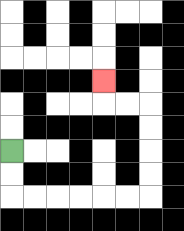{'start': '[0, 6]', 'end': '[4, 3]', 'path_directions': 'D,D,R,R,R,R,R,R,U,U,U,U,L,L,U', 'path_coordinates': '[[0, 6], [0, 7], [0, 8], [1, 8], [2, 8], [3, 8], [4, 8], [5, 8], [6, 8], [6, 7], [6, 6], [6, 5], [6, 4], [5, 4], [4, 4], [4, 3]]'}